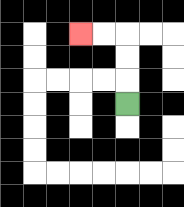{'start': '[5, 4]', 'end': '[3, 1]', 'path_directions': 'U,U,U,L,L', 'path_coordinates': '[[5, 4], [5, 3], [5, 2], [5, 1], [4, 1], [3, 1]]'}